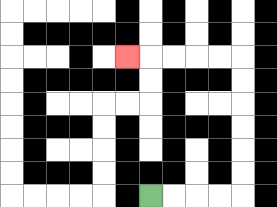{'start': '[6, 8]', 'end': '[5, 2]', 'path_directions': 'R,R,R,R,U,U,U,U,U,U,L,L,L,L,L', 'path_coordinates': '[[6, 8], [7, 8], [8, 8], [9, 8], [10, 8], [10, 7], [10, 6], [10, 5], [10, 4], [10, 3], [10, 2], [9, 2], [8, 2], [7, 2], [6, 2], [5, 2]]'}